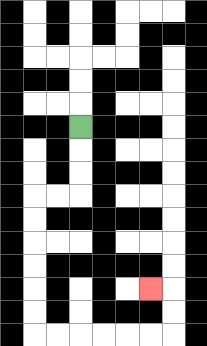{'start': '[3, 5]', 'end': '[6, 12]', 'path_directions': 'D,D,D,L,L,D,D,D,D,D,D,R,R,R,R,R,R,U,U,L', 'path_coordinates': '[[3, 5], [3, 6], [3, 7], [3, 8], [2, 8], [1, 8], [1, 9], [1, 10], [1, 11], [1, 12], [1, 13], [1, 14], [2, 14], [3, 14], [4, 14], [5, 14], [6, 14], [7, 14], [7, 13], [7, 12], [6, 12]]'}